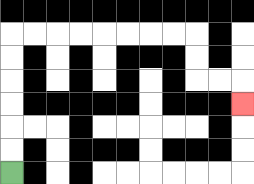{'start': '[0, 7]', 'end': '[10, 4]', 'path_directions': 'U,U,U,U,U,U,R,R,R,R,R,R,R,R,D,D,R,R,D', 'path_coordinates': '[[0, 7], [0, 6], [0, 5], [0, 4], [0, 3], [0, 2], [0, 1], [1, 1], [2, 1], [3, 1], [4, 1], [5, 1], [6, 1], [7, 1], [8, 1], [8, 2], [8, 3], [9, 3], [10, 3], [10, 4]]'}